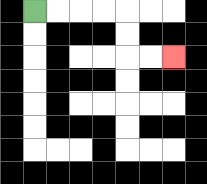{'start': '[1, 0]', 'end': '[7, 2]', 'path_directions': 'R,R,R,R,D,D,R,R', 'path_coordinates': '[[1, 0], [2, 0], [3, 0], [4, 0], [5, 0], [5, 1], [5, 2], [6, 2], [7, 2]]'}